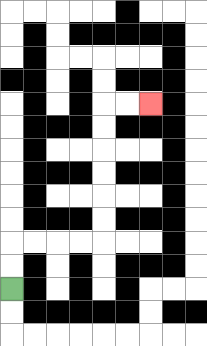{'start': '[0, 12]', 'end': '[6, 4]', 'path_directions': 'U,U,R,R,R,R,U,U,U,U,U,U,R,R', 'path_coordinates': '[[0, 12], [0, 11], [0, 10], [1, 10], [2, 10], [3, 10], [4, 10], [4, 9], [4, 8], [4, 7], [4, 6], [4, 5], [4, 4], [5, 4], [6, 4]]'}